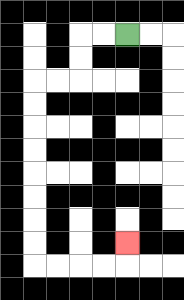{'start': '[5, 1]', 'end': '[5, 10]', 'path_directions': 'L,L,D,D,L,L,D,D,D,D,D,D,D,D,R,R,R,R,U', 'path_coordinates': '[[5, 1], [4, 1], [3, 1], [3, 2], [3, 3], [2, 3], [1, 3], [1, 4], [1, 5], [1, 6], [1, 7], [1, 8], [1, 9], [1, 10], [1, 11], [2, 11], [3, 11], [4, 11], [5, 11], [5, 10]]'}